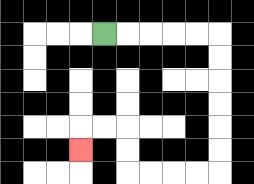{'start': '[4, 1]', 'end': '[3, 6]', 'path_directions': 'R,R,R,R,R,D,D,D,D,D,D,L,L,L,L,U,U,L,L,D', 'path_coordinates': '[[4, 1], [5, 1], [6, 1], [7, 1], [8, 1], [9, 1], [9, 2], [9, 3], [9, 4], [9, 5], [9, 6], [9, 7], [8, 7], [7, 7], [6, 7], [5, 7], [5, 6], [5, 5], [4, 5], [3, 5], [3, 6]]'}